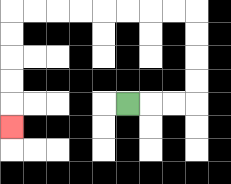{'start': '[5, 4]', 'end': '[0, 5]', 'path_directions': 'R,R,R,U,U,U,U,L,L,L,L,L,L,L,L,D,D,D,D,D', 'path_coordinates': '[[5, 4], [6, 4], [7, 4], [8, 4], [8, 3], [8, 2], [8, 1], [8, 0], [7, 0], [6, 0], [5, 0], [4, 0], [3, 0], [2, 0], [1, 0], [0, 0], [0, 1], [0, 2], [0, 3], [0, 4], [0, 5]]'}